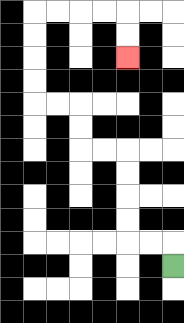{'start': '[7, 11]', 'end': '[5, 2]', 'path_directions': 'U,L,L,U,U,U,U,L,L,U,U,L,L,U,U,U,U,R,R,R,R,D,D', 'path_coordinates': '[[7, 11], [7, 10], [6, 10], [5, 10], [5, 9], [5, 8], [5, 7], [5, 6], [4, 6], [3, 6], [3, 5], [3, 4], [2, 4], [1, 4], [1, 3], [1, 2], [1, 1], [1, 0], [2, 0], [3, 0], [4, 0], [5, 0], [5, 1], [5, 2]]'}